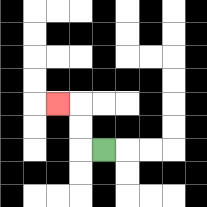{'start': '[4, 6]', 'end': '[2, 4]', 'path_directions': 'L,U,U,L', 'path_coordinates': '[[4, 6], [3, 6], [3, 5], [3, 4], [2, 4]]'}